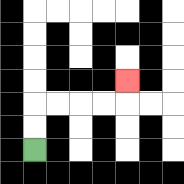{'start': '[1, 6]', 'end': '[5, 3]', 'path_directions': 'U,U,R,R,R,R,U', 'path_coordinates': '[[1, 6], [1, 5], [1, 4], [2, 4], [3, 4], [4, 4], [5, 4], [5, 3]]'}